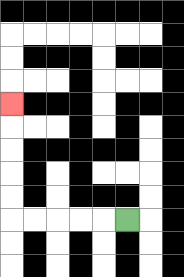{'start': '[5, 9]', 'end': '[0, 4]', 'path_directions': 'L,L,L,L,L,U,U,U,U,U', 'path_coordinates': '[[5, 9], [4, 9], [3, 9], [2, 9], [1, 9], [0, 9], [0, 8], [0, 7], [0, 6], [0, 5], [0, 4]]'}